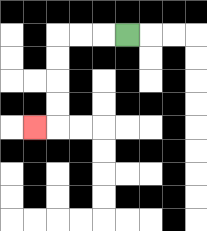{'start': '[5, 1]', 'end': '[1, 5]', 'path_directions': 'L,L,L,D,D,D,D,L', 'path_coordinates': '[[5, 1], [4, 1], [3, 1], [2, 1], [2, 2], [2, 3], [2, 4], [2, 5], [1, 5]]'}